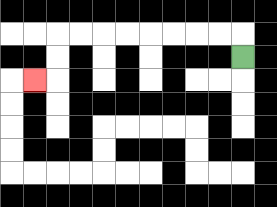{'start': '[10, 2]', 'end': '[1, 3]', 'path_directions': 'U,L,L,L,L,L,L,L,L,D,D,L', 'path_coordinates': '[[10, 2], [10, 1], [9, 1], [8, 1], [7, 1], [6, 1], [5, 1], [4, 1], [3, 1], [2, 1], [2, 2], [2, 3], [1, 3]]'}